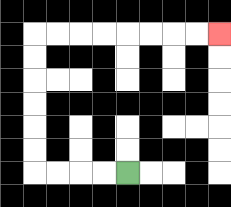{'start': '[5, 7]', 'end': '[9, 1]', 'path_directions': 'L,L,L,L,U,U,U,U,U,U,R,R,R,R,R,R,R,R', 'path_coordinates': '[[5, 7], [4, 7], [3, 7], [2, 7], [1, 7], [1, 6], [1, 5], [1, 4], [1, 3], [1, 2], [1, 1], [2, 1], [3, 1], [4, 1], [5, 1], [6, 1], [7, 1], [8, 1], [9, 1]]'}